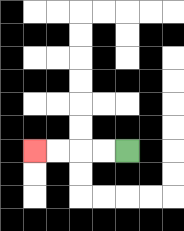{'start': '[5, 6]', 'end': '[1, 6]', 'path_directions': 'L,L,L,L', 'path_coordinates': '[[5, 6], [4, 6], [3, 6], [2, 6], [1, 6]]'}